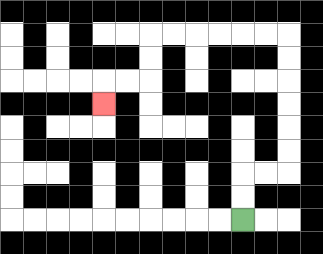{'start': '[10, 9]', 'end': '[4, 4]', 'path_directions': 'U,U,R,R,U,U,U,U,U,U,L,L,L,L,L,L,D,D,L,L,D', 'path_coordinates': '[[10, 9], [10, 8], [10, 7], [11, 7], [12, 7], [12, 6], [12, 5], [12, 4], [12, 3], [12, 2], [12, 1], [11, 1], [10, 1], [9, 1], [8, 1], [7, 1], [6, 1], [6, 2], [6, 3], [5, 3], [4, 3], [4, 4]]'}